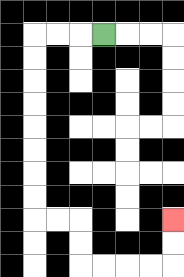{'start': '[4, 1]', 'end': '[7, 9]', 'path_directions': 'L,L,L,D,D,D,D,D,D,D,D,R,R,D,D,R,R,R,R,U,U', 'path_coordinates': '[[4, 1], [3, 1], [2, 1], [1, 1], [1, 2], [1, 3], [1, 4], [1, 5], [1, 6], [1, 7], [1, 8], [1, 9], [2, 9], [3, 9], [3, 10], [3, 11], [4, 11], [5, 11], [6, 11], [7, 11], [7, 10], [7, 9]]'}